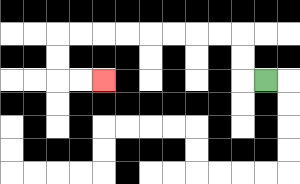{'start': '[11, 3]', 'end': '[4, 3]', 'path_directions': 'L,U,U,L,L,L,L,L,L,L,L,D,D,R,R', 'path_coordinates': '[[11, 3], [10, 3], [10, 2], [10, 1], [9, 1], [8, 1], [7, 1], [6, 1], [5, 1], [4, 1], [3, 1], [2, 1], [2, 2], [2, 3], [3, 3], [4, 3]]'}